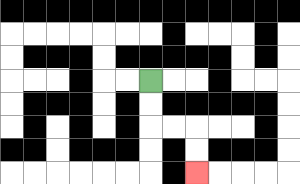{'start': '[6, 3]', 'end': '[8, 7]', 'path_directions': 'D,D,R,R,D,D', 'path_coordinates': '[[6, 3], [6, 4], [6, 5], [7, 5], [8, 5], [8, 6], [8, 7]]'}